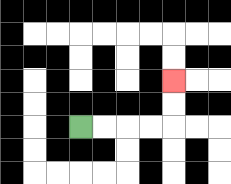{'start': '[3, 5]', 'end': '[7, 3]', 'path_directions': 'R,R,R,R,U,U', 'path_coordinates': '[[3, 5], [4, 5], [5, 5], [6, 5], [7, 5], [7, 4], [7, 3]]'}